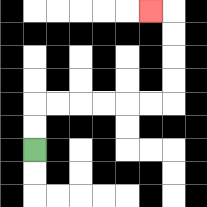{'start': '[1, 6]', 'end': '[6, 0]', 'path_directions': 'U,U,R,R,R,R,R,R,U,U,U,U,L', 'path_coordinates': '[[1, 6], [1, 5], [1, 4], [2, 4], [3, 4], [4, 4], [5, 4], [6, 4], [7, 4], [7, 3], [7, 2], [7, 1], [7, 0], [6, 0]]'}